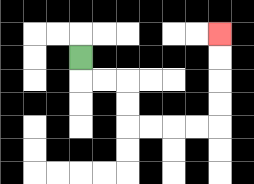{'start': '[3, 2]', 'end': '[9, 1]', 'path_directions': 'D,R,R,D,D,R,R,R,R,U,U,U,U', 'path_coordinates': '[[3, 2], [3, 3], [4, 3], [5, 3], [5, 4], [5, 5], [6, 5], [7, 5], [8, 5], [9, 5], [9, 4], [9, 3], [9, 2], [9, 1]]'}